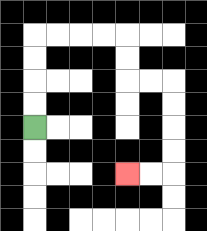{'start': '[1, 5]', 'end': '[5, 7]', 'path_directions': 'U,U,U,U,R,R,R,R,D,D,R,R,D,D,D,D,L,L', 'path_coordinates': '[[1, 5], [1, 4], [1, 3], [1, 2], [1, 1], [2, 1], [3, 1], [4, 1], [5, 1], [5, 2], [5, 3], [6, 3], [7, 3], [7, 4], [7, 5], [7, 6], [7, 7], [6, 7], [5, 7]]'}